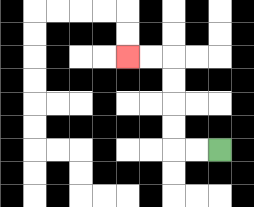{'start': '[9, 6]', 'end': '[5, 2]', 'path_directions': 'L,L,U,U,U,U,L,L', 'path_coordinates': '[[9, 6], [8, 6], [7, 6], [7, 5], [7, 4], [7, 3], [7, 2], [6, 2], [5, 2]]'}